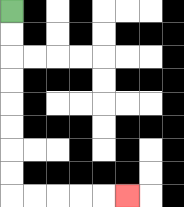{'start': '[0, 0]', 'end': '[5, 8]', 'path_directions': 'D,D,D,D,D,D,D,D,R,R,R,R,R', 'path_coordinates': '[[0, 0], [0, 1], [0, 2], [0, 3], [0, 4], [0, 5], [0, 6], [0, 7], [0, 8], [1, 8], [2, 8], [3, 8], [4, 8], [5, 8]]'}